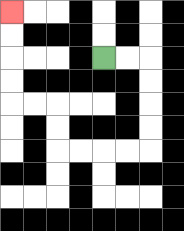{'start': '[4, 2]', 'end': '[0, 0]', 'path_directions': 'R,R,D,D,D,D,L,L,L,L,U,U,L,L,U,U,U,U', 'path_coordinates': '[[4, 2], [5, 2], [6, 2], [6, 3], [6, 4], [6, 5], [6, 6], [5, 6], [4, 6], [3, 6], [2, 6], [2, 5], [2, 4], [1, 4], [0, 4], [0, 3], [0, 2], [0, 1], [0, 0]]'}